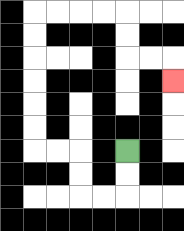{'start': '[5, 6]', 'end': '[7, 3]', 'path_directions': 'D,D,L,L,U,U,L,L,U,U,U,U,U,U,R,R,R,R,D,D,R,R,D', 'path_coordinates': '[[5, 6], [5, 7], [5, 8], [4, 8], [3, 8], [3, 7], [3, 6], [2, 6], [1, 6], [1, 5], [1, 4], [1, 3], [1, 2], [1, 1], [1, 0], [2, 0], [3, 0], [4, 0], [5, 0], [5, 1], [5, 2], [6, 2], [7, 2], [7, 3]]'}